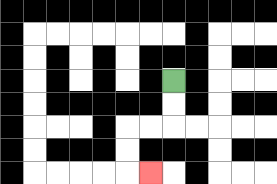{'start': '[7, 3]', 'end': '[6, 7]', 'path_directions': 'D,D,L,L,D,D,R', 'path_coordinates': '[[7, 3], [7, 4], [7, 5], [6, 5], [5, 5], [5, 6], [5, 7], [6, 7]]'}